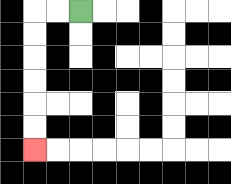{'start': '[3, 0]', 'end': '[1, 6]', 'path_directions': 'L,L,D,D,D,D,D,D', 'path_coordinates': '[[3, 0], [2, 0], [1, 0], [1, 1], [1, 2], [1, 3], [1, 4], [1, 5], [1, 6]]'}